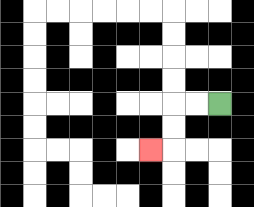{'start': '[9, 4]', 'end': '[6, 6]', 'path_directions': 'L,L,D,D,L', 'path_coordinates': '[[9, 4], [8, 4], [7, 4], [7, 5], [7, 6], [6, 6]]'}